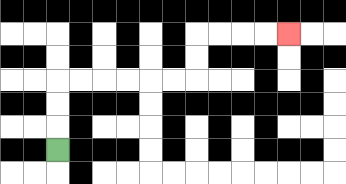{'start': '[2, 6]', 'end': '[12, 1]', 'path_directions': 'U,U,U,R,R,R,R,R,R,U,U,R,R,R,R', 'path_coordinates': '[[2, 6], [2, 5], [2, 4], [2, 3], [3, 3], [4, 3], [5, 3], [6, 3], [7, 3], [8, 3], [8, 2], [8, 1], [9, 1], [10, 1], [11, 1], [12, 1]]'}